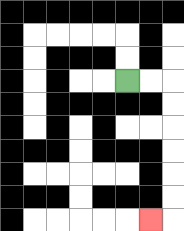{'start': '[5, 3]', 'end': '[6, 9]', 'path_directions': 'R,R,D,D,D,D,D,D,L', 'path_coordinates': '[[5, 3], [6, 3], [7, 3], [7, 4], [7, 5], [7, 6], [7, 7], [7, 8], [7, 9], [6, 9]]'}